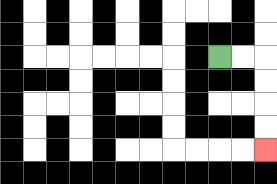{'start': '[9, 2]', 'end': '[11, 6]', 'path_directions': 'R,R,D,D,D,D', 'path_coordinates': '[[9, 2], [10, 2], [11, 2], [11, 3], [11, 4], [11, 5], [11, 6]]'}